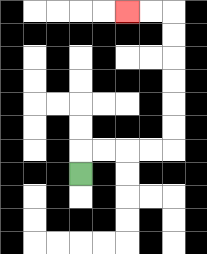{'start': '[3, 7]', 'end': '[5, 0]', 'path_directions': 'U,R,R,R,R,U,U,U,U,U,U,L,L', 'path_coordinates': '[[3, 7], [3, 6], [4, 6], [5, 6], [6, 6], [7, 6], [7, 5], [7, 4], [7, 3], [7, 2], [7, 1], [7, 0], [6, 0], [5, 0]]'}